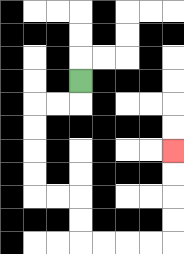{'start': '[3, 3]', 'end': '[7, 6]', 'path_directions': 'D,L,L,D,D,D,D,R,R,D,D,R,R,R,R,U,U,U,U', 'path_coordinates': '[[3, 3], [3, 4], [2, 4], [1, 4], [1, 5], [1, 6], [1, 7], [1, 8], [2, 8], [3, 8], [3, 9], [3, 10], [4, 10], [5, 10], [6, 10], [7, 10], [7, 9], [7, 8], [7, 7], [7, 6]]'}